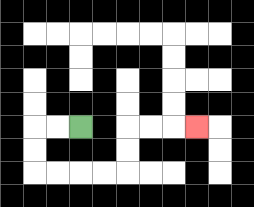{'start': '[3, 5]', 'end': '[8, 5]', 'path_directions': 'L,L,D,D,R,R,R,R,U,U,R,R,R', 'path_coordinates': '[[3, 5], [2, 5], [1, 5], [1, 6], [1, 7], [2, 7], [3, 7], [4, 7], [5, 7], [5, 6], [5, 5], [6, 5], [7, 5], [8, 5]]'}